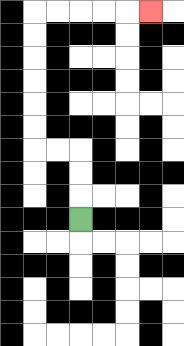{'start': '[3, 9]', 'end': '[6, 0]', 'path_directions': 'U,U,U,L,L,U,U,U,U,U,U,R,R,R,R,R', 'path_coordinates': '[[3, 9], [3, 8], [3, 7], [3, 6], [2, 6], [1, 6], [1, 5], [1, 4], [1, 3], [1, 2], [1, 1], [1, 0], [2, 0], [3, 0], [4, 0], [5, 0], [6, 0]]'}